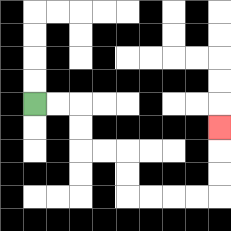{'start': '[1, 4]', 'end': '[9, 5]', 'path_directions': 'R,R,D,D,R,R,D,D,R,R,R,R,U,U,U', 'path_coordinates': '[[1, 4], [2, 4], [3, 4], [3, 5], [3, 6], [4, 6], [5, 6], [5, 7], [5, 8], [6, 8], [7, 8], [8, 8], [9, 8], [9, 7], [9, 6], [9, 5]]'}